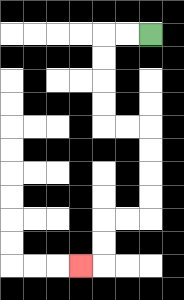{'start': '[6, 1]', 'end': '[3, 11]', 'path_directions': 'L,L,D,D,D,D,R,R,D,D,D,D,L,L,D,D,L', 'path_coordinates': '[[6, 1], [5, 1], [4, 1], [4, 2], [4, 3], [4, 4], [4, 5], [5, 5], [6, 5], [6, 6], [6, 7], [6, 8], [6, 9], [5, 9], [4, 9], [4, 10], [4, 11], [3, 11]]'}